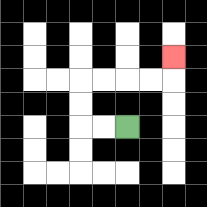{'start': '[5, 5]', 'end': '[7, 2]', 'path_directions': 'L,L,U,U,R,R,R,R,U', 'path_coordinates': '[[5, 5], [4, 5], [3, 5], [3, 4], [3, 3], [4, 3], [5, 3], [6, 3], [7, 3], [7, 2]]'}